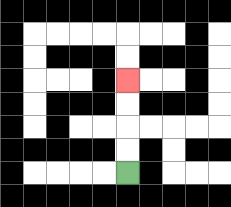{'start': '[5, 7]', 'end': '[5, 3]', 'path_directions': 'U,U,U,U', 'path_coordinates': '[[5, 7], [5, 6], [5, 5], [5, 4], [5, 3]]'}